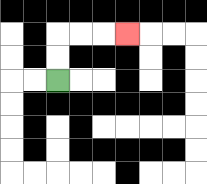{'start': '[2, 3]', 'end': '[5, 1]', 'path_directions': 'U,U,R,R,R', 'path_coordinates': '[[2, 3], [2, 2], [2, 1], [3, 1], [4, 1], [5, 1]]'}